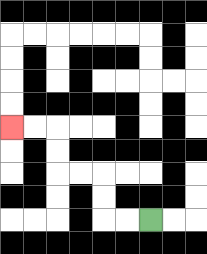{'start': '[6, 9]', 'end': '[0, 5]', 'path_directions': 'L,L,U,U,L,L,U,U,L,L', 'path_coordinates': '[[6, 9], [5, 9], [4, 9], [4, 8], [4, 7], [3, 7], [2, 7], [2, 6], [2, 5], [1, 5], [0, 5]]'}